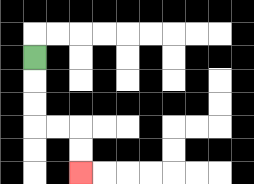{'start': '[1, 2]', 'end': '[3, 7]', 'path_directions': 'D,D,D,R,R,D,D', 'path_coordinates': '[[1, 2], [1, 3], [1, 4], [1, 5], [2, 5], [3, 5], [3, 6], [3, 7]]'}